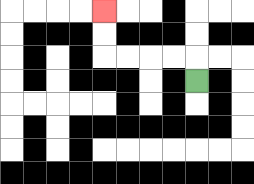{'start': '[8, 3]', 'end': '[4, 0]', 'path_directions': 'U,L,L,L,L,U,U', 'path_coordinates': '[[8, 3], [8, 2], [7, 2], [6, 2], [5, 2], [4, 2], [4, 1], [4, 0]]'}